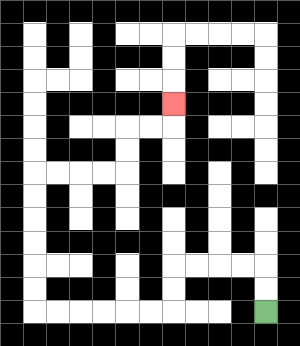{'start': '[11, 13]', 'end': '[7, 4]', 'path_directions': 'U,U,L,L,L,L,D,D,L,L,L,L,L,L,U,U,U,U,U,U,R,R,R,R,U,U,R,R,U', 'path_coordinates': '[[11, 13], [11, 12], [11, 11], [10, 11], [9, 11], [8, 11], [7, 11], [7, 12], [7, 13], [6, 13], [5, 13], [4, 13], [3, 13], [2, 13], [1, 13], [1, 12], [1, 11], [1, 10], [1, 9], [1, 8], [1, 7], [2, 7], [3, 7], [4, 7], [5, 7], [5, 6], [5, 5], [6, 5], [7, 5], [7, 4]]'}